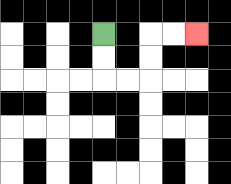{'start': '[4, 1]', 'end': '[8, 1]', 'path_directions': 'D,D,R,R,U,U,R,R', 'path_coordinates': '[[4, 1], [4, 2], [4, 3], [5, 3], [6, 3], [6, 2], [6, 1], [7, 1], [8, 1]]'}